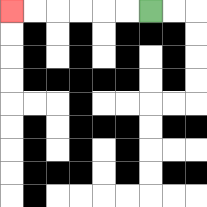{'start': '[6, 0]', 'end': '[0, 0]', 'path_directions': 'L,L,L,L,L,L', 'path_coordinates': '[[6, 0], [5, 0], [4, 0], [3, 0], [2, 0], [1, 0], [0, 0]]'}